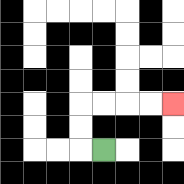{'start': '[4, 6]', 'end': '[7, 4]', 'path_directions': 'L,U,U,R,R,R,R', 'path_coordinates': '[[4, 6], [3, 6], [3, 5], [3, 4], [4, 4], [5, 4], [6, 4], [7, 4]]'}